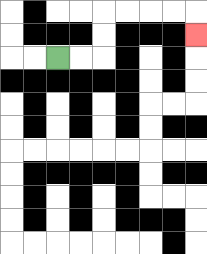{'start': '[2, 2]', 'end': '[8, 1]', 'path_directions': 'R,R,U,U,R,R,R,R,D', 'path_coordinates': '[[2, 2], [3, 2], [4, 2], [4, 1], [4, 0], [5, 0], [6, 0], [7, 0], [8, 0], [8, 1]]'}